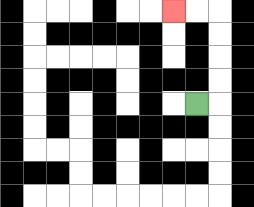{'start': '[8, 4]', 'end': '[7, 0]', 'path_directions': 'R,U,U,U,U,L,L', 'path_coordinates': '[[8, 4], [9, 4], [9, 3], [9, 2], [9, 1], [9, 0], [8, 0], [7, 0]]'}